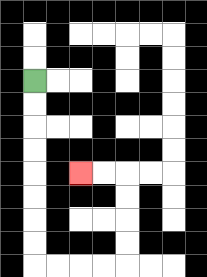{'start': '[1, 3]', 'end': '[3, 7]', 'path_directions': 'D,D,D,D,D,D,D,D,R,R,R,R,U,U,U,U,L,L', 'path_coordinates': '[[1, 3], [1, 4], [1, 5], [1, 6], [1, 7], [1, 8], [1, 9], [1, 10], [1, 11], [2, 11], [3, 11], [4, 11], [5, 11], [5, 10], [5, 9], [5, 8], [5, 7], [4, 7], [3, 7]]'}